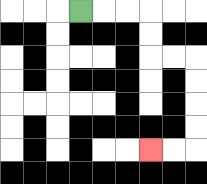{'start': '[3, 0]', 'end': '[6, 6]', 'path_directions': 'R,R,R,D,D,R,R,D,D,D,D,L,L', 'path_coordinates': '[[3, 0], [4, 0], [5, 0], [6, 0], [6, 1], [6, 2], [7, 2], [8, 2], [8, 3], [8, 4], [8, 5], [8, 6], [7, 6], [6, 6]]'}